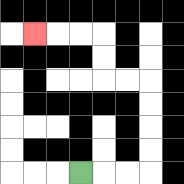{'start': '[3, 7]', 'end': '[1, 1]', 'path_directions': 'R,R,R,U,U,U,U,L,L,U,U,L,L,L', 'path_coordinates': '[[3, 7], [4, 7], [5, 7], [6, 7], [6, 6], [6, 5], [6, 4], [6, 3], [5, 3], [4, 3], [4, 2], [4, 1], [3, 1], [2, 1], [1, 1]]'}